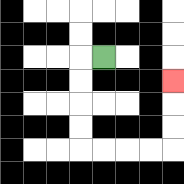{'start': '[4, 2]', 'end': '[7, 3]', 'path_directions': 'L,D,D,D,D,R,R,R,R,U,U,U', 'path_coordinates': '[[4, 2], [3, 2], [3, 3], [3, 4], [3, 5], [3, 6], [4, 6], [5, 6], [6, 6], [7, 6], [7, 5], [7, 4], [7, 3]]'}